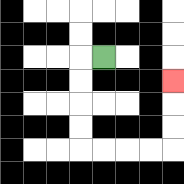{'start': '[4, 2]', 'end': '[7, 3]', 'path_directions': 'L,D,D,D,D,R,R,R,R,U,U,U', 'path_coordinates': '[[4, 2], [3, 2], [3, 3], [3, 4], [3, 5], [3, 6], [4, 6], [5, 6], [6, 6], [7, 6], [7, 5], [7, 4], [7, 3]]'}